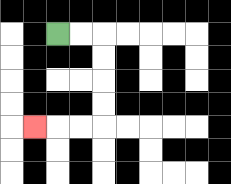{'start': '[2, 1]', 'end': '[1, 5]', 'path_directions': 'R,R,D,D,D,D,L,L,L', 'path_coordinates': '[[2, 1], [3, 1], [4, 1], [4, 2], [4, 3], [4, 4], [4, 5], [3, 5], [2, 5], [1, 5]]'}